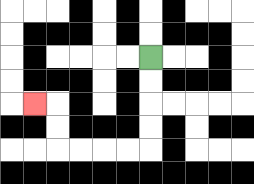{'start': '[6, 2]', 'end': '[1, 4]', 'path_directions': 'D,D,D,D,L,L,L,L,U,U,L', 'path_coordinates': '[[6, 2], [6, 3], [6, 4], [6, 5], [6, 6], [5, 6], [4, 6], [3, 6], [2, 6], [2, 5], [2, 4], [1, 4]]'}